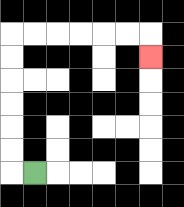{'start': '[1, 7]', 'end': '[6, 2]', 'path_directions': 'L,U,U,U,U,U,U,R,R,R,R,R,R,D', 'path_coordinates': '[[1, 7], [0, 7], [0, 6], [0, 5], [0, 4], [0, 3], [0, 2], [0, 1], [1, 1], [2, 1], [3, 1], [4, 1], [5, 1], [6, 1], [6, 2]]'}